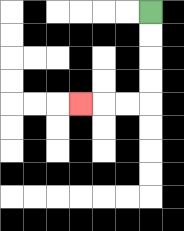{'start': '[6, 0]', 'end': '[3, 4]', 'path_directions': 'D,D,D,D,L,L,L', 'path_coordinates': '[[6, 0], [6, 1], [6, 2], [6, 3], [6, 4], [5, 4], [4, 4], [3, 4]]'}